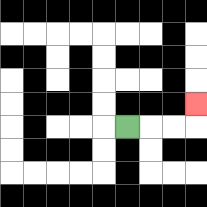{'start': '[5, 5]', 'end': '[8, 4]', 'path_directions': 'R,R,R,U', 'path_coordinates': '[[5, 5], [6, 5], [7, 5], [8, 5], [8, 4]]'}